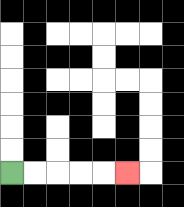{'start': '[0, 7]', 'end': '[5, 7]', 'path_directions': 'R,R,R,R,R', 'path_coordinates': '[[0, 7], [1, 7], [2, 7], [3, 7], [4, 7], [5, 7]]'}